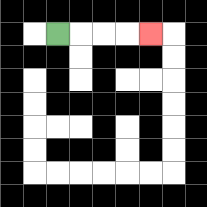{'start': '[2, 1]', 'end': '[6, 1]', 'path_directions': 'R,R,R,R', 'path_coordinates': '[[2, 1], [3, 1], [4, 1], [5, 1], [6, 1]]'}